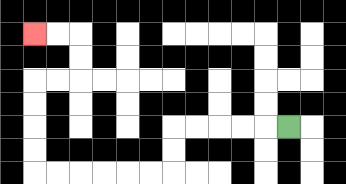{'start': '[12, 5]', 'end': '[1, 1]', 'path_directions': 'L,L,L,L,L,D,D,L,L,L,L,L,L,U,U,U,U,R,R,U,U,L,L', 'path_coordinates': '[[12, 5], [11, 5], [10, 5], [9, 5], [8, 5], [7, 5], [7, 6], [7, 7], [6, 7], [5, 7], [4, 7], [3, 7], [2, 7], [1, 7], [1, 6], [1, 5], [1, 4], [1, 3], [2, 3], [3, 3], [3, 2], [3, 1], [2, 1], [1, 1]]'}